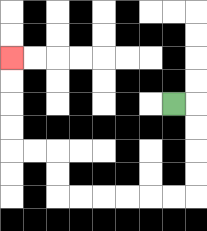{'start': '[7, 4]', 'end': '[0, 2]', 'path_directions': 'R,D,D,D,D,L,L,L,L,L,L,U,U,L,L,U,U,U,U', 'path_coordinates': '[[7, 4], [8, 4], [8, 5], [8, 6], [8, 7], [8, 8], [7, 8], [6, 8], [5, 8], [4, 8], [3, 8], [2, 8], [2, 7], [2, 6], [1, 6], [0, 6], [0, 5], [0, 4], [0, 3], [0, 2]]'}